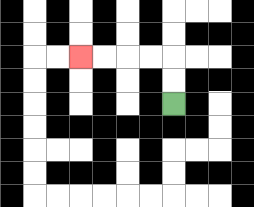{'start': '[7, 4]', 'end': '[3, 2]', 'path_directions': 'U,U,L,L,L,L', 'path_coordinates': '[[7, 4], [7, 3], [7, 2], [6, 2], [5, 2], [4, 2], [3, 2]]'}